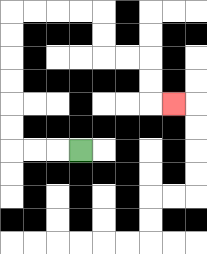{'start': '[3, 6]', 'end': '[7, 4]', 'path_directions': 'L,L,L,U,U,U,U,U,U,R,R,R,R,D,D,R,R,D,D,R', 'path_coordinates': '[[3, 6], [2, 6], [1, 6], [0, 6], [0, 5], [0, 4], [0, 3], [0, 2], [0, 1], [0, 0], [1, 0], [2, 0], [3, 0], [4, 0], [4, 1], [4, 2], [5, 2], [6, 2], [6, 3], [6, 4], [7, 4]]'}